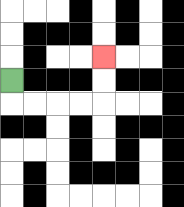{'start': '[0, 3]', 'end': '[4, 2]', 'path_directions': 'D,R,R,R,R,U,U', 'path_coordinates': '[[0, 3], [0, 4], [1, 4], [2, 4], [3, 4], [4, 4], [4, 3], [4, 2]]'}